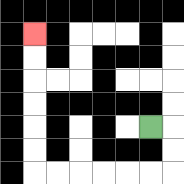{'start': '[6, 5]', 'end': '[1, 1]', 'path_directions': 'R,D,D,L,L,L,L,L,L,U,U,U,U,U,U', 'path_coordinates': '[[6, 5], [7, 5], [7, 6], [7, 7], [6, 7], [5, 7], [4, 7], [3, 7], [2, 7], [1, 7], [1, 6], [1, 5], [1, 4], [1, 3], [1, 2], [1, 1]]'}